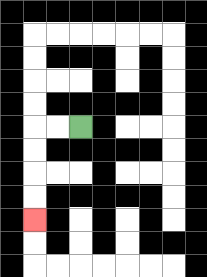{'start': '[3, 5]', 'end': '[1, 9]', 'path_directions': 'L,L,D,D,D,D', 'path_coordinates': '[[3, 5], [2, 5], [1, 5], [1, 6], [1, 7], [1, 8], [1, 9]]'}